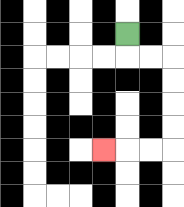{'start': '[5, 1]', 'end': '[4, 6]', 'path_directions': 'D,R,R,D,D,D,D,L,L,L', 'path_coordinates': '[[5, 1], [5, 2], [6, 2], [7, 2], [7, 3], [7, 4], [7, 5], [7, 6], [6, 6], [5, 6], [4, 6]]'}